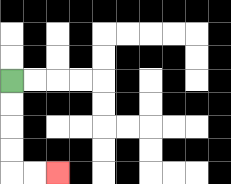{'start': '[0, 3]', 'end': '[2, 7]', 'path_directions': 'D,D,D,D,R,R', 'path_coordinates': '[[0, 3], [0, 4], [0, 5], [0, 6], [0, 7], [1, 7], [2, 7]]'}